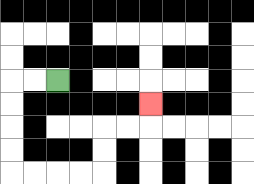{'start': '[2, 3]', 'end': '[6, 4]', 'path_directions': 'L,L,D,D,D,D,R,R,R,R,U,U,R,R,U', 'path_coordinates': '[[2, 3], [1, 3], [0, 3], [0, 4], [0, 5], [0, 6], [0, 7], [1, 7], [2, 7], [3, 7], [4, 7], [4, 6], [4, 5], [5, 5], [6, 5], [6, 4]]'}